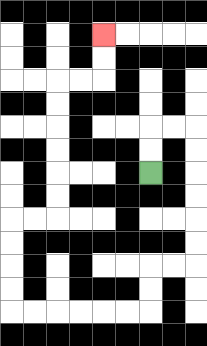{'start': '[6, 7]', 'end': '[4, 1]', 'path_directions': 'U,U,R,R,D,D,D,D,D,D,L,L,D,D,L,L,L,L,L,L,U,U,U,U,R,R,U,U,U,U,U,U,R,R,U,U', 'path_coordinates': '[[6, 7], [6, 6], [6, 5], [7, 5], [8, 5], [8, 6], [8, 7], [8, 8], [8, 9], [8, 10], [8, 11], [7, 11], [6, 11], [6, 12], [6, 13], [5, 13], [4, 13], [3, 13], [2, 13], [1, 13], [0, 13], [0, 12], [0, 11], [0, 10], [0, 9], [1, 9], [2, 9], [2, 8], [2, 7], [2, 6], [2, 5], [2, 4], [2, 3], [3, 3], [4, 3], [4, 2], [4, 1]]'}